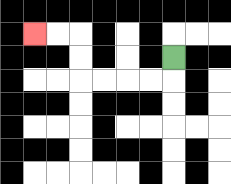{'start': '[7, 2]', 'end': '[1, 1]', 'path_directions': 'D,L,L,L,L,U,U,L,L', 'path_coordinates': '[[7, 2], [7, 3], [6, 3], [5, 3], [4, 3], [3, 3], [3, 2], [3, 1], [2, 1], [1, 1]]'}